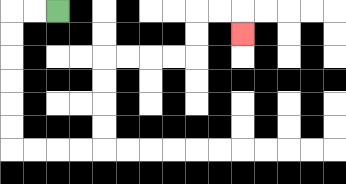{'start': '[2, 0]', 'end': '[10, 1]', 'path_directions': 'L,L,D,D,D,D,D,D,R,R,R,R,U,U,U,U,R,R,R,R,U,U,R,R,D', 'path_coordinates': '[[2, 0], [1, 0], [0, 0], [0, 1], [0, 2], [0, 3], [0, 4], [0, 5], [0, 6], [1, 6], [2, 6], [3, 6], [4, 6], [4, 5], [4, 4], [4, 3], [4, 2], [5, 2], [6, 2], [7, 2], [8, 2], [8, 1], [8, 0], [9, 0], [10, 0], [10, 1]]'}